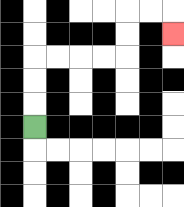{'start': '[1, 5]', 'end': '[7, 1]', 'path_directions': 'U,U,U,R,R,R,R,U,U,R,R,D', 'path_coordinates': '[[1, 5], [1, 4], [1, 3], [1, 2], [2, 2], [3, 2], [4, 2], [5, 2], [5, 1], [5, 0], [6, 0], [7, 0], [7, 1]]'}